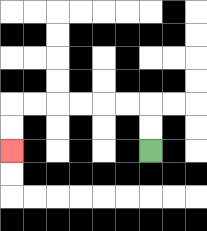{'start': '[6, 6]', 'end': '[0, 6]', 'path_directions': 'U,U,L,L,L,L,L,L,D,D', 'path_coordinates': '[[6, 6], [6, 5], [6, 4], [5, 4], [4, 4], [3, 4], [2, 4], [1, 4], [0, 4], [0, 5], [0, 6]]'}